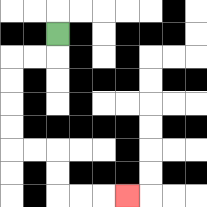{'start': '[2, 1]', 'end': '[5, 8]', 'path_directions': 'D,L,L,D,D,D,D,R,R,D,D,R,R,R', 'path_coordinates': '[[2, 1], [2, 2], [1, 2], [0, 2], [0, 3], [0, 4], [0, 5], [0, 6], [1, 6], [2, 6], [2, 7], [2, 8], [3, 8], [4, 8], [5, 8]]'}